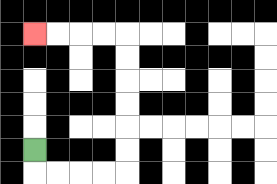{'start': '[1, 6]', 'end': '[1, 1]', 'path_directions': 'D,R,R,R,R,U,U,U,U,U,U,L,L,L,L', 'path_coordinates': '[[1, 6], [1, 7], [2, 7], [3, 7], [4, 7], [5, 7], [5, 6], [5, 5], [5, 4], [5, 3], [5, 2], [5, 1], [4, 1], [3, 1], [2, 1], [1, 1]]'}